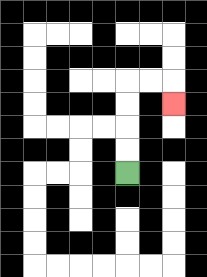{'start': '[5, 7]', 'end': '[7, 4]', 'path_directions': 'U,U,U,U,R,R,D', 'path_coordinates': '[[5, 7], [5, 6], [5, 5], [5, 4], [5, 3], [6, 3], [7, 3], [7, 4]]'}